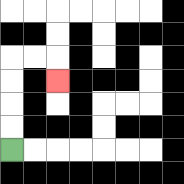{'start': '[0, 6]', 'end': '[2, 3]', 'path_directions': 'U,U,U,U,R,R,D', 'path_coordinates': '[[0, 6], [0, 5], [0, 4], [0, 3], [0, 2], [1, 2], [2, 2], [2, 3]]'}